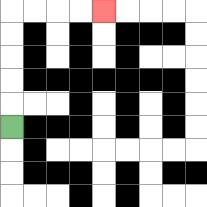{'start': '[0, 5]', 'end': '[4, 0]', 'path_directions': 'U,U,U,U,U,R,R,R,R', 'path_coordinates': '[[0, 5], [0, 4], [0, 3], [0, 2], [0, 1], [0, 0], [1, 0], [2, 0], [3, 0], [4, 0]]'}